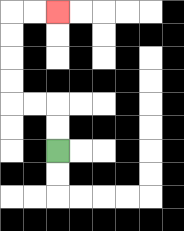{'start': '[2, 6]', 'end': '[2, 0]', 'path_directions': 'U,U,L,L,U,U,U,U,R,R', 'path_coordinates': '[[2, 6], [2, 5], [2, 4], [1, 4], [0, 4], [0, 3], [0, 2], [0, 1], [0, 0], [1, 0], [2, 0]]'}